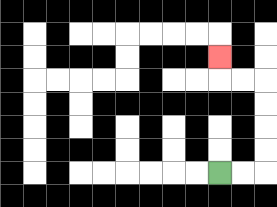{'start': '[9, 7]', 'end': '[9, 2]', 'path_directions': 'R,R,U,U,U,U,L,L,U', 'path_coordinates': '[[9, 7], [10, 7], [11, 7], [11, 6], [11, 5], [11, 4], [11, 3], [10, 3], [9, 3], [9, 2]]'}